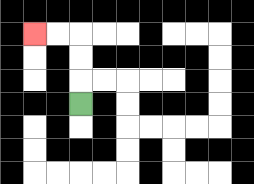{'start': '[3, 4]', 'end': '[1, 1]', 'path_directions': 'U,U,U,L,L', 'path_coordinates': '[[3, 4], [3, 3], [3, 2], [3, 1], [2, 1], [1, 1]]'}